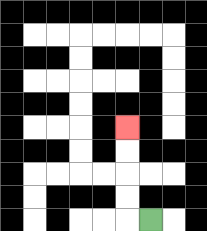{'start': '[6, 9]', 'end': '[5, 5]', 'path_directions': 'L,U,U,U,U', 'path_coordinates': '[[6, 9], [5, 9], [5, 8], [5, 7], [5, 6], [5, 5]]'}